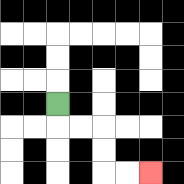{'start': '[2, 4]', 'end': '[6, 7]', 'path_directions': 'D,R,R,D,D,R,R', 'path_coordinates': '[[2, 4], [2, 5], [3, 5], [4, 5], [4, 6], [4, 7], [5, 7], [6, 7]]'}